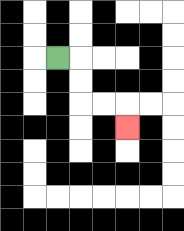{'start': '[2, 2]', 'end': '[5, 5]', 'path_directions': 'R,D,D,R,R,D', 'path_coordinates': '[[2, 2], [3, 2], [3, 3], [3, 4], [4, 4], [5, 4], [5, 5]]'}